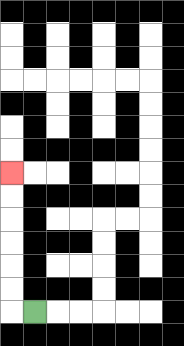{'start': '[1, 13]', 'end': '[0, 7]', 'path_directions': 'L,U,U,U,U,U,U', 'path_coordinates': '[[1, 13], [0, 13], [0, 12], [0, 11], [0, 10], [0, 9], [0, 8], [0, 7]]'}